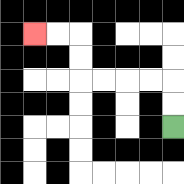{'start': '[7, 5]', 'end': '[1, 1]', 'path_directions': 'U,U,L,L,L,L,U,U,L,L', 'path_coordinates': '[[7, 5], [7, 4], [7, 3], [6, 3], [5, 3], [4, 3], [3, 3], [3, 2], [3, 1], [2, 1], [1, 1]]'}